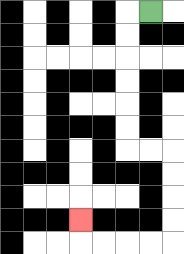{'start': '[6, 0]', 'end': '[3, 9]', 'path_directions': 'L,D,D,D,D,D,D,R,R,D,D,D,D,L,L,L,L,U', 'path_coordinates': '[[6, 0], [5, 0], [5, 1], [5, 2], [5, 3], [5, 4], [5, 5], [5, 6], [6, 6], [7, 6], [7, 7], [7, 8], [7, 9], [7, 10], [6, 10], [5, 10], [4, 10], [3, 10], [3, 9]]'}